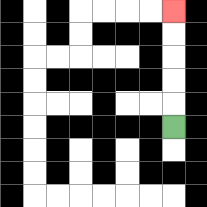{'start': '[7, 5]', 'end': '[7, 0]', 'path_directions': 'U,U,U,U,U', 'path_coordinates': '[[7, 5], [7, 4], [7, 3], [7, 2], [7, 1], [7, 0]]'}